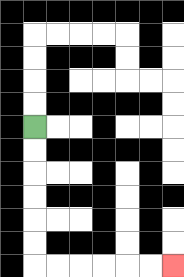{'start': '[1, 5]', 'end': '[7, 11]', 'path_directions': 'D,D,D,D,D,D,R,R,R,R,R,R', 'path_coordinates': '[[1, 5], [1, 6], [1, 7], [1, 8], [1, 9], [1, 10], [1, 11], [2, 11], [3, 11], [4, 11], [5, 11], [6, 11], [7, 11]]'}